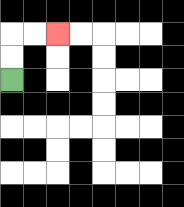{'start': '[0, 3]', 'end': '[2, 1]', 'path_directions': 'U,U,R,R', 'path_coordinates': '[[0, 3], [0, 2], [0, 1], [1, 1], [2, 1]]'}